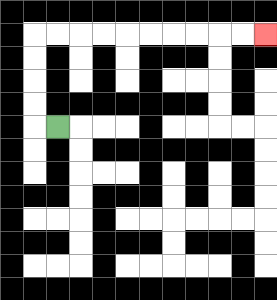{'start': '[2, 5]', 'end': '[11, 1]', 'path_directions': 'L,U,U,U,U,R,R,R,R,R,R,R,R,R,R', 'path_coordinates': '[[2, 5], [1, 5], [1, 4], [1, 3], [1, 2], [1, 1], [2, 1], [3, 1], [4, 1], [5, 1], [6, 1], [7, 1], [8, 1], [9, 1], [10, 1], [11, 1]]'}